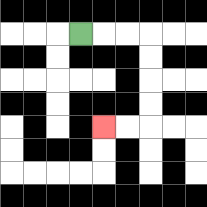{'start': '[3, 1]', 'end': '[4, 5]', 'path_directions': 'R,R,R,D,D,D,D,L,L', 'path_coordinates': '[[3, 1], [4, 1], [5, 1], [6, 1], [6, 2], [6, 3], [6, 4], [6, 5], [5, 5], [4, 5]]'}